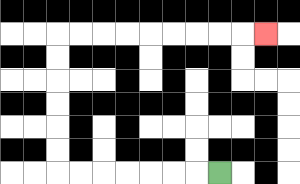{'start': '[9, 7]', 'end': '[11, 1]', 'path_directions': 'L,L,L,L,L,L,L,U,U,U,U,U,U,R,R,R,R,R,R,R,R,R', 'path_coordinates': '[[9, 7], [8, 7], [7, 7], [6, 7], [5, 7], [4, 7], [3, 7], [2, 7], [2, 6], [2, 5], [2, 4], [2, 3], [2, 2], [2, 1], [3, 1], [4, 1], [5, 1], [6, 1], [7, 1], [8, 1], [9, 1], [10, 1], [11, 1]]'}